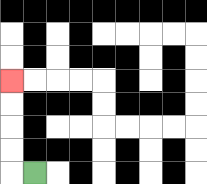{'start': '[1, 7]', 'end': '[0, 3]', 'path_directions': 'L,U,U,U,U', 'path_coordinates': '[[1, 7], [0, 7], [0, 6], [0, 5], [0, 4], [0, 3]]'}